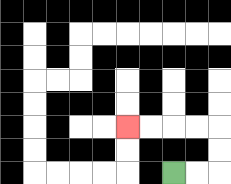{'start': '[7, 7]', 'end': '[5, 5]', 'path_directions': 'R,R,U,U,L,L,L,L', 'path_coordinates': '[[7, 7], [8, 7], [9, 7], [9, 6], [9, 5], [8, 5], [7, 5], [6, 5], [5, 5]]'}